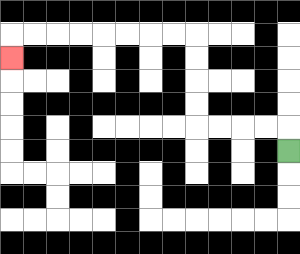{'start': '[12, 6]', 'end': '[0, 2]', 'path_directions': 'U,L,L,L,L,U,U,U,U,L,L,L,L,L,L,L,L,D', 'path_coordinates': '[[12, 6], [12, 5], [11, 5], [10, 5], [9, 5], [8, 5], [8, 4], [8, 3], [8, 2], [8, 1], [7, 1], [6, 1], [5, 1], [4, 1], [3, 1], [2, 1], [1, 1], [0, 1], [0, 2]]'}